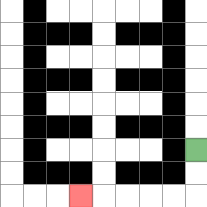{'start': '[8, 6]', 'end': '[3, 8]', 'path_directions': 'D,D,L,L,L,L,L', 'path_coordinates': '[[8, 6], [8, 7], [8, 8], [7, 8], [6, 8], [5, 8], [4, 8], [3, 8]]'}